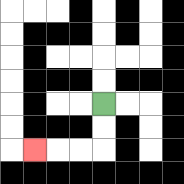{'start': '[4, 4]', 'end': '[1, 6]', 'path_directions': 'D,D,L,L,L', 'path_coordinates': '[[4, 4], [4, 5], [4, 6], [3, 6], [2, 6], [1, 6]]'}